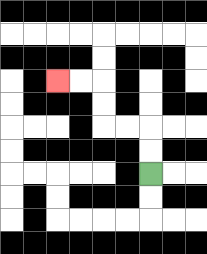{'start': '[6, 7]', 'end': '[2, 3]', 'path_directions': 'U,U,L,L,U,U,L,L', 'path_coordinates': '[[6, 7], [6, 6], [6, 5], [5, 5], [4, 5], [4, 4], [4, 3], [3, 3], [2, 3]]'}